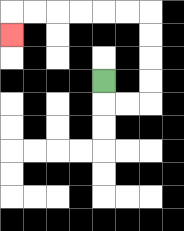{'start': '[4, 3]', 'end': '[0, 1]', 'path_directions': 'D,R,R,U,U,U,U,L,L,L,L,L,L,D', 'path_coordinates': '[[4, 3], [4, 4], [5, 4], [6, 4], [6, 3], [6, 2], [6, 1], [6, 0], [5, 0], [4, 0], [3, 0], [2, 0], [1, 0], [0, 0], [0, 1]]'}